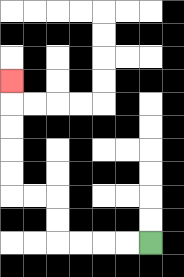{'start': '[6, 10]', 'end': '[0, 3]', 'path_directions': 'L,L,L,L,U,U,L,L,U,U,U,U,U', 'path_coordinates': '[[6, 10], [5, 10], [4, 10], [3, 10], [2, 10], [2, 9], [2, 8], [1, 8], [0, 8], [0, 7], [0, 6], [0, 5], [0, 4], [0, 3]]'}